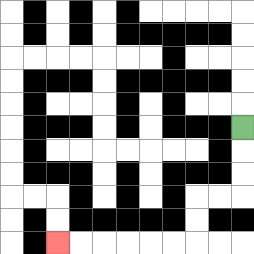{'start': '[10, 5]', 'end': '[2, 10]', 'path_directions': 'D,D,D,L,L,D,D,L,L,L,L,L,L', 'path_coordinates': '[[10, 5], [10, 6], [10, 7], [10, 8], [9, 8], [8, 8], [8, 9], [8, 10], [7, 10], [6, 10], [5, 10], [4, 10], [3, 10], [2, 10]]'}